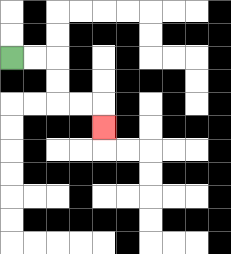{'start': '[0, 2]', 'end': '[4, 5]', 'path_directions': 'R,R,D,D,R,R,D', 'path_coordinates': '[[0, 2], [1, 2], [2, 2], [2, 3], [2, 4], [3, 4], [4, 4], [4, 5]]'}